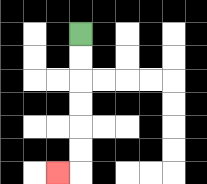{'start': '[3, 1]', 'end': '[2, 7]', 'path_directions': 'D,D,D,D,D,D,L', 'path_coordinates': '[[3, 1], [3, 2], [3, 3], [3, 4], [3, 5], [3, 6], [3, 7], [2, 7]]'}